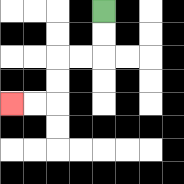{'start': '[4, 0]', 'end': '[0, 4]', 'path_directions': 'D,D,L,L,D,D,L,L', 'path_coordinates': '[[4, 0], [4, 1], [4, 2], [3, 2], [2, 2], [2, 3], [2, 4], [1, 4], [0, 4]]'}